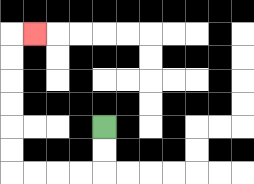{'start': '[4, 5]', 'end': '[1, 1]', 'path_directions': 'D,D,L,L,L,L,U,U,U,U,U,U,R', 'path_coordinates': '[[4, 5], [4, 6], [4, 7], [3, 7], [2, 7], [1, 7], [0, 7], [0, 6], [0, 5], [0, 4], [0, 3], [0, 2], [0, 1], [1, 1]]'}